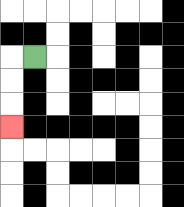{'start': '[1, 2]', 'end': '[0, 5]', 'path_directions': 'L,D,D,D', 'path_coordinates': '[[1, 2], [0, 2], [0, 3], [0, 4], [0, 5]]'}